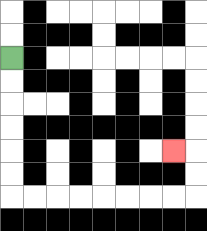{'start': '[0, 2]', 'end': '[7, 6]', 'path_directions': 'D,D,D,D,D,D,R,R,R,R,R,R,R,R,U,U,L', 'path_coordinates': '[[0, 2], [0, 3], [0, 4], [0, 5], [0, 6], [0, 7], [0, 8], [1, 8], [2, 8], [3, 8], [4, 8], [5, 8], [6, 8], [7, 8], [8, 8], [8, 7], [8, 6], [7, 6]]'}